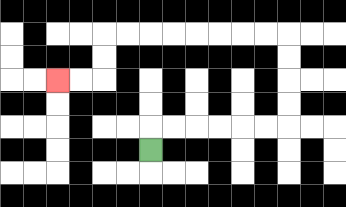{'start': '[6, 6]', 'end': '[2, 3]', 'path_directions': 'U,R,R,R,R,R,R,U,U,U,U,L,L,L,L,L,L,L,L,D,D,L,L', 'path_coordinates': '[[6, 6], [6, 5], [7, 5], [8, 5], [9, 5], [10, 5], [11, 5], [12, 5], [12, 4], [12, 3], [12, 2], [12, 1], [11, 1], [10, 1], [9, 1], [8, 1], [7, 1], [6, 1], [5, 1], [4, 1], [4, 2], [4, 3], [3, 3], [2, 3]]'}